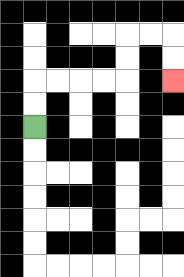{'start': '[1, 5]', 'end': '[7, 3]', 'path_directions': 'U,U,R,R,R,R,U,U,R,R,D,D', 'path_coordinates': '[[1, 5], [1, 4], [1, 3], [2, 3], [3, 3], [4, 3], [5, 3], [5, 2], [5, 1], [6, 1], [7, 1], [7, 2], [7, 3]]'}